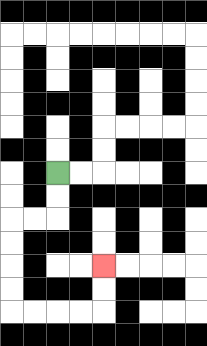{'start': '[2, 7]', 'end': '[4, 11]', 'path_directions': 'D,D,L,L,D,D,D,D,R,R,R,R,U,U', 'path_coordinates': '[[2, 7], [2, 8], [2, 9], [1, 9], [0, 9], [0, 10], [0, 11], [0, 12], [0, 13], [1, 13], [2, 13], [3, 13], [4, 13], [4, 12], [4, 11]]'}